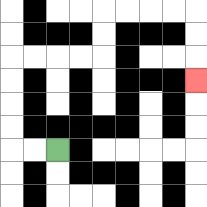{'start': '[2, 6]', 'end': '[8, 3]', 'path_directions': 'L,L,U,U,U,U,R,R,R,R,U,U,R,R,R,R,D,D,D', 'path_coordinates': '[[2, 6], [1, 6], [0, 6], [0, 5], [0, 4], [0, 3], [0, 2], [1, 2], [2, 2], [3, 2], [4, 2], [4, 1], [4, 0], [5, 0], [6, 0], [7, 0], [8, 0], [8, 1], [8, 2], [8, 3]]'}